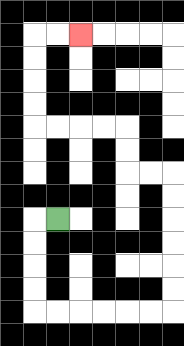{'start': '[2, 9]', 'end': '[3, 1]', 'path_directions': 'L,D,D,D,D,R,R,R,R,R,R,U,U,U,U,U,U,L,L,U,U,L,L,L,L,U,U,U,U,R,R', 'path_coordinates': '[[2, 9], [1, 9], [1, 10], [1, 11], [1, 12], [1, 13], [2, 13], [3, 13], [4, 13], [5, 13], [6, 13], [7, 13], [7, 12], [7, 11], [7, 10], [7, 9], [7, 8], [7, 7], [6, 7], [5, 7], [5, 6], [5, 5], [4, 5], [3, 5], [2, 5], [1, 5], [1, 4], [1, 3], [1, 2], [1, 1], [2, 1], [3, 1]]'}